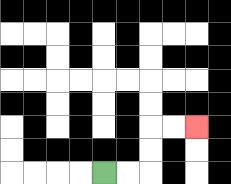{'start': '[4, 7]', 'end': '[8, 5]', 'path_directions': 'R,R,U,U,R,R', 'path_coordinates': '[[4, 7], [5, 7], [6, 7], [6, 6], [6, 5], [7, 5], [8, 5]]'}